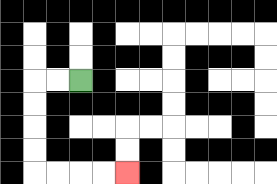{'start': '[3, 3]', 'end': '[5, 7]', 'path_directions': 'L,L,D,D,D,D,R,R,R,R', 'path_coordinates': '[[3, 3], [2, 3], [1, 3], [1, 4], [1, 5], [1, 6], [1, 7], [2, 7], [3, 7], [4, 7], [5, 7]]'}